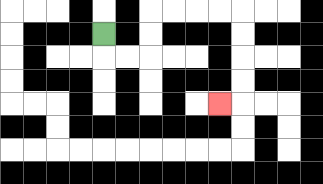{'start': '[4, 1]', 'end': '[9, 4]', 'path_directions': 'D,R,R,U,U,R,R,R,R,D,D,D,D,L', 'path_coordinates': '[[4, 1], [4, 2], [5, 2], [6, 2], [6, 1], [6, 0], [7, 0], [8, 0], [9, 0], [10, 0], [10, 1], [10, 2], [10, 3], [10, 4], [9, 4]]'}